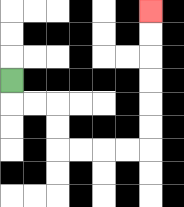{'start': '[0, 3]', 'end': '[6, 0]', 'path_directions': 'D,R,R,D,D,R,R,R,R,U,U,U,U,U,U', 'path_coordinates': '[[0, 3], [0, 4], [1, 4], [2, 4], [2, 5], [2, 6], [3, 6], [4, 6], [5, 6], [6, 6], [6, 5], [6, 4], [6, 3], [6, 2], [6, 1], [6, 0]]'}